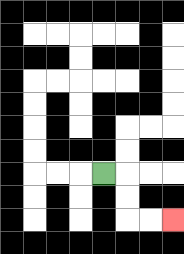{'start': '[4, 7]', 'end': '[7, 9]', 'path_directions': 'R,D,D,R,R', 'path_coordinates': '[[4, 7], [5, 7], [5, 8], [5, 9], [6, 9], [7, 9]]'}